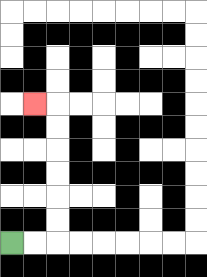{'start': '[0, 10]', 'end': '[1, 4]', 'path_directions': 'R,R,U,U,U,U,U,U,L', 'path_coordinates': '[[0, 10], [1, 10], [2, 10], [2, 9], [2, 8], [2, 7], [2, 6], [2, 5], [2, 4], [1, 4]]'}